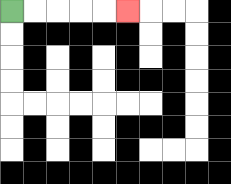{'start': '[0, 0]', 'end': '[5, 0]', 'path_directions': 'R,R,R,R,R', 'path_coordinates': '[[0, 0], [1, 0], [2, 0], [3, 0], [4, 0], [5, 0]]'}